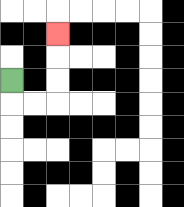{'start': '[0, 3]', 'end': '[2, 1]', 'path_directions': 'D,R,R,U,U,U', 'path_coordinates': '[[0, 3], [0, 4], [1, 4], [2, 4], [2, 3], [2, 2], [2, 1]]'}